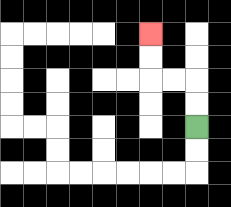{'start': '[8, 5]', 'end': '[6, 1]', 'path_directions': 'U,U,L,L,U,U', 'path_coordinates': '[[8, 5], [8, 4], [8, 3], [7, 3], [6, 3], [6, 2], [6, 1]]'}